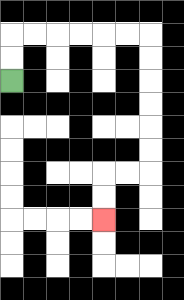{'start': '[0, 3]', 'end': '[4, 9]', 'path_directions': 'U,U,R,R,R,R,R,R,D,D,D,D,D,D,L,L,D,D', 'path_coordinates': '[[0, 3], [0, 2], [0, 1], [1, 1], [2, 1], [3, 1], [4, 1], [5, 1], [6, 1], [6, 2], [6, 3], [6, 4], [6, 5], [6, 6], [6, 7], [5, 7], [4, 7], [4, 8], [4, 9]]'}